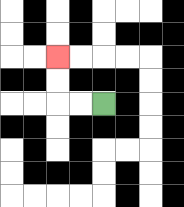{'start': '[4, 4]', 'end': '[2, 2]', 'path_directions': 'L,L,U,U', 'path_coordinates': '[[4, 4], [3, 4], [2, 4], [2, 3], [2, 2]]'}